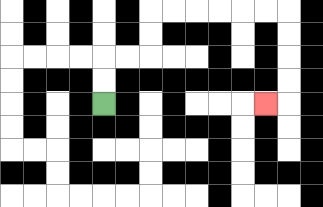{'start': '[4, 4]', 'end': '[11, 4]', 'path_directions': 'U,U,R,R,U,U,R,R,R,R,R,R,D,D,D,D,L', 'path_coordinates': '[[4, 4], [4, 3], [4, 2], [5, 2], [6, 2], [6, 1], [6, 0], [7, 0], [8, 0], [9, 0], [10, 0], [11, 0], [12, 0], [12, 1], [12, 2], [12, 3], [12, 4], [11, 4]]'}